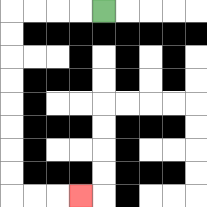{'start': '[4, 0]', 'end': '[3, 8]', 'path_directions': 'L,L,L,L,D,D,D,D,D,D,D,D,R,R,R', 'path_coordinates': '[[4, 0], [3, 0], [2, 0], [1, 0], [0, 0], [0, 1], [0, 2], [0, 3], [0, 4], [0, 5], [0, 6], [0, 7], [0, 8], [1, 8], [2, 8], [3, 8]]'}